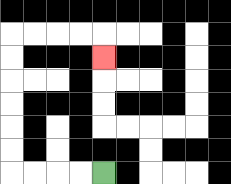{'start': '[4, 7]', 'end': '[4, 2]', 'path_directions': 'L,L,L,L,U,U,U,U,U,U,R,R,R,R,D', 'path_coordinates': '[[4, 7], [3, 7], [2, 7], [1, 7], [0, 7], [0, 6], [0, 5], [0, 4], [0, 3], [0, 2], [0, 1], [1, 1], [2, 1], [3, 1], [4, 1], [4, 2]]'}